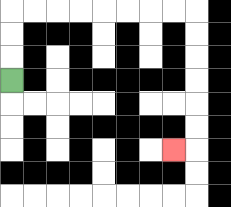{'start': '[0, 3]', 'end': '[7, 6]', 'path_directions': 'U,U,U,R,R,R,R,R,R,R,R,D,D,D,D,D,D,L', 'path_coordinates': '[[0, 3], [0, 2], [0, 1], [0, 0], [1, 0], [2, 0], [3, 0], [4, 0], [5, 0], [6, 0], [7, 0], [8, 0], [8, 1], [8, 2], [8, 3], [8, 4], [8, 5], [8, 6], [7, 6]]'}